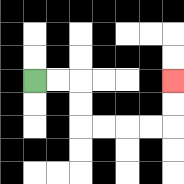{'start': '[1, 3]', 'end': '[7, 3]', 'path_directions': 'R,R,D,D,R,R,R,R,U,U', 'path_coordinates': '[[1, 3], [2, 3], [3, 3], [3, 4], [3, 5], [4, 5], [5, 5], [6, 5], [7, 5], [7, 4], [7, 3]]'}